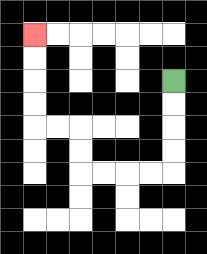{'start': '[7, 3]', 'end': '[1, 1]', 'path_directions': 'D,D,D,D,L,L,L,L,U,U,L,L,U,U,U,U', 'path_coordinates': '[[7, 3], [7, 4], [7, 5], [7, 6], [7, 7], [6, 7], [5, 7], [4, 7], [3, 7], [3, 6], [3, 5], [2, 5], [1, 5], [1, 4], [1, 3], [1, 2], [1, 1]]'}